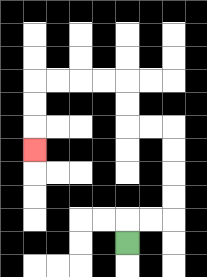{'start': '[5, 10]', 'end': '[1, 6]', 'path_directions': 'U,R,R,U,U,U,U,L,L,U,U,L,L,L,L,D,D,D', 'path_coordinates': '[[5, 10], [5, 9], [6, 9], [7, 9], [7, 8], [7, 7], [7, 6], [7, 5], [6, 5], [5, 5], [5, 4], [5, 3], [4, 3], [3, 3], [2, 3], [1, 3], [1, 4], [1, 5], [1, 6]]'}